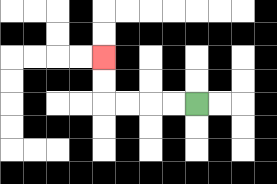{'start': '[8, 4]', 'end': '[4, 2]', 'path_directions': 'L,L,L,L,U,U', 'path_coordinates': '[[8, 4], [7, 4], [6, 4], [5, 4], [4, 4], [4, 3], [4, 2]]'}